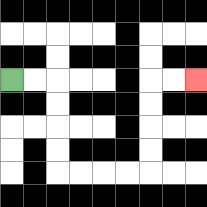{'start': '[0, 3]', 'end': '[8, 3]', 'path_directions': 'R,R,D,D,D,D,R,R,R,R,U,U,U,U,R,R', 'path_coordinates': '[[0, 3], [1, 3], [2, 3], [2, 4], [2, 5], [2, 6], [2, 7], [3, 7], [4, 7], [5, 7], [6, 7], [6, 6], [6, 5], [6, 4], [6, 3], [7, 3], [8, 3]]'}